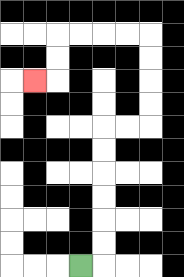{'start': '[3, 11]', 'end': '[1, 3]', 'path_directions': 'R,U,U,U,U,U,U,R,R,U,U,U,U,L,L,L,L,D,D,L', 'path_coordinates': '[[3, 11], [4, 11], [4, 10], [4, 9], [4, 8], [4, 7], [4, 6], [4, 5], [5, 5], [6, 5], [6, 4], [6, 3], [6, 2], [6, 1], [5, 1], [4, 1], [3, 1], [2, 1], [2, 2], [2, 3], [1, 3]]'}